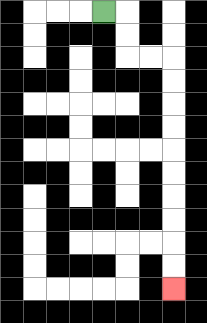{'start': '[4, 0]', 'end': '[7, 12]', 'path_directions': 'R,D,D,R,R,D,D,D,D,D,D,D,D,D,D', 'path_coordinates': '[[4, 0], [5, 0], [5, 1], [5, 2], [6, 2], [7, 2], [7, 3], [7, 4], [7, 5], [7, 6], [7, 7], [7, 8], [7, 9], [7, 10], [7, 11], [7, 12]]'}